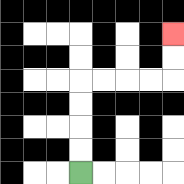{'start': '[3, 7]', 'end': '[7, 1]', 'path_directions': 'U,U,U,U,R,R,R,R,U,U', 'path_coordinates': '[[3, 7], [3, 6], [3, 5], [3, 4], [3, 3], [4, 3], [5, 3], [6, 3], [7, 3], [7, 2], [7, 1]]'}